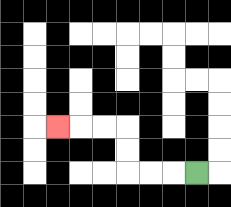{'start': '[8, 7]', 'end': '[2, 5]', 'path_directions': 'L,L,L,U,U,L,L,L', 'path_coordinates': '[[8, 7], [7, 7], [6, 7], [5, 7], [5, 6], [5, 5], [4, 5], [3, 5], [2, 5]]'}